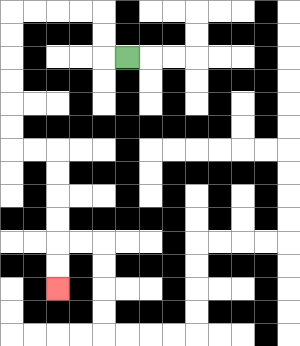{'start': '[5, 2]', 'end': '[2, 12]', 'path_directions': 'L,U,U,L,L,L,L,D,D,D,D,D,D,R,R,D,D,D,D,D,D', 'path_coordinates': '[[5, 2], [4, 2], [4, 1], [4, 0], [3, 0], [2, 0], [1, 0], [0, 0], [0, 1], [0, 2], [0, 3], [0, 4], [0, 5], [0, 6], [1, 6], [2, 6], [2, 7], [2, 8], [2, 9], [2, 10], [2, 11], [2, 12]]'}